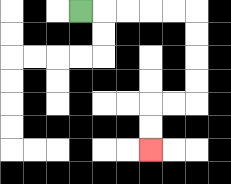{'start': '[3, 0]', 'end': '[6, 6]', 'path_directions': 'R,R,R,R,R,D,D,D,D,L,L,D,D', 'path_coordinates': '[[3, 0], [4, 0], [5, 0], [6, 0], [7, 0], [8, 0], [8, 1], [8, 2], [8, 3], [8, 4], [7, 4], [6, 4], [6, 5], [6, 6]]'}